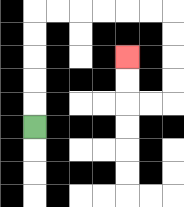{'start': '[1, 5]', 'end': '[5, 2]', 'path_directions': 'U,U,U,U,U,R,R,R,R,R,R,D,D,D,D,L,L,U,U', 'path_coordinates': '[[1, 5], [1, 4], [1, 3], [1, 2], [1, 1], [1, 0], [2, 0], [3, 0], [4, 0], [5, 0], [6, 0], [7, 0], [7, 1], [7, 2], [7, 3], [7, 4], [6, 4], [5, 4], [5, 3], [5, 2]]'}